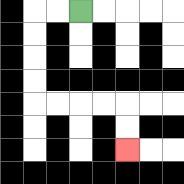{'start': '[3, 0]', 'end': '[5, 6]', 'path_directions': 'L,L,D,D,D,D,R,R,R,R,D,D', 'path_coordinates': '[[3, 0], [2, 0], [1, 0], [1, 1], [1, 2], [1, 3], [1, 4], [2, 4], [3, 4], [4, 4], [5, 4], [5, 5], [5, 6]]'}